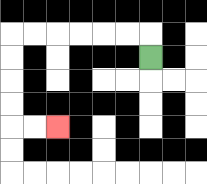{'start': '[6, 2]', 'end': '[2, 5]', 'path_directions': 'U,L,L,L,L,L,L,D,D,D,D,R,R', 'path_coordinates': '[[6, 2], [6, 1], [5, 1], [4, 1], [3, 1], [2, 1], [1, 1], [0, 1], [0, 2], [0, 3], [0, 4], [0, 5], [1, 5], [2, 5]]'}